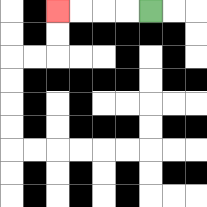{'start': '[6, 0]', 'end': '[2, 0]', 'path_directions': 'L,L,L,L', 'path_coordinates': '[[6, 0], [5, 0], [4, 0], [3, 0], [2, 0]]'}